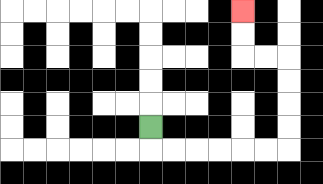{'start': '[6, 5]', 'end': '[10, 0]', 'path_directions': 'D,R,R,R,R,R,R,U,U,U,U,L,L,U,U', 'path_coordinates': '[[6, 5], [6, 6], [7, 6], [8, 6], [9, 6], [10, 6], [11, 6], [12, 6], [12, 5], [12, 4], [12, 3], [12, 2], [11, 2], [10, 2], [10, 1], [10, 0]]'}